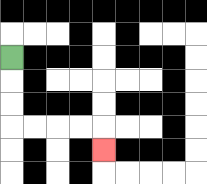{'start': '[0, 2]', 'end': '[4, 6]', 'path_directions': 'D,D,D,R,R,R,R,D', 'path_coordinates': '[[0, 2], [0, 3], [0, 4], [0, 5], [1, 5], [2, 5], [3, 5], [4, 5], [4, 6]]'}